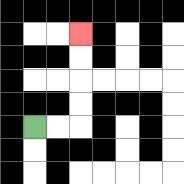{'start': '[1, 5]', 'end': '[3, 1]', 'path_directions': 'R,R,U,U,U,U', 'path_coordinates': '[[1, 5], [2, 5], [3, 5], [3, 4], [3, 3], [3, 2], [3, 1]]'}